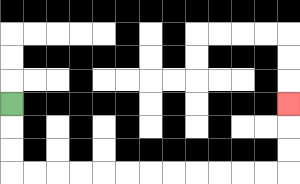{'start': '[0, 4]', 'end': '[12, 4]', 'path_directions': 'D,D,D,R,R,R,R,R,R,R,R,R,R,R,R,U,U,U', 'path_coordinates': '[[0, 4], [0, 5], [0, 6], [0, 7], [1, 7], [2, 7], [3, 7], [4, 7], [5, 7], [6, 7], [7, 7], [8, 7], [9, 7], [10, 7], [11, 7], [12, 7], [12, 6], [12, 5], [12, 4]]'}